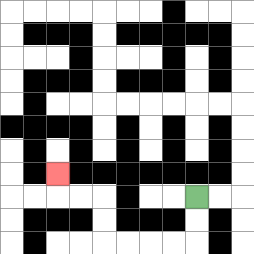{'start': '[8, 8]', 'end': '[2, 7]', 'path_directions': 'D,D,L,L,L,L,U,U,L,L,U', 'path_coordinates': '[[8, 8], [8, 9], [8, 10], [7, 10], [6, 10], [5, 10], [4, 10], [4, 9], [4, 8], [3, 8], [2, 8], [2, 7]]'}